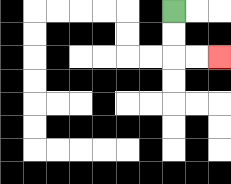{'start': '[7, 0]', 'end': '[9, 2]', 'path_directions': 'D,D,R,R', 'path_coordinates': '[[7, 0], [7, 1], [7, 2], [8, 2], [9, 2]]'}